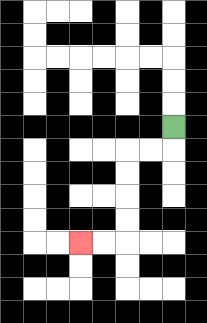{'start': '[7, 5]', 'end': '[3, 10]', 'path_directions': 'D,L,L,D,D,D,D,L,L', 'path_coordinates': '[[7, 5], [7, 6], [6, 6], [5, 6], [5, 7], [5, 8], [5, 9], [5, 10], [4, 10], [3, 10]]'}